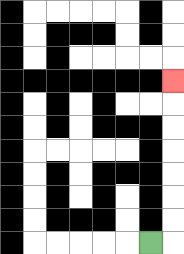{'start': '[6, 10]', 'end': '[7, 3]', 'path_directions': 'R,U,U,U,U,U,U,U', 'path_coordinates': '[[6, 10], [7, 10], [7, 9], [7, 8], [7, 7], [7, 6], [7, 5], [7, 4], [7, 3]]'}